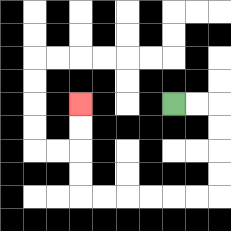{'start': '[7, 4]', 'end': '[3, 4]', 'path_directions': 'R,R,D,D,D,D,L,L,L,L,L,L,U,U,U,U', 'path_coordinates': '[[7, 4], [8, 4], [9, 4], [9, 5], [9, 6], [9, 7], [9, 8], [8, 8], [7, 8], [6, 8], [5, 8], [4, 8], [3, 8], [3, 7], [3, 6], [3, 5], [3, 4]]'}